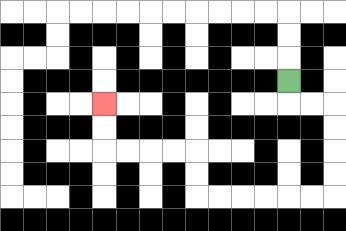{'start': '[12, 3]', 'end': '[4, 4]', 'path_directions': 'D,R,R,D,D,D,D,L,L,L,L,L,L,U,U,L,L,L,L,U,U', 'path_coordinates': '[[12, 3], [12, 4], [13, 4], [14, 4], [14, 5], [14, 6], [14, 7], [14, 8], [13, 8], [12, 8], [11, 8], [10, 8], [9, 8], [8, 8], [8, 7], [8, 6], [7, 6], [6, 6], [5, 6], [4, 6], [4, 5], [4, 4]]'}